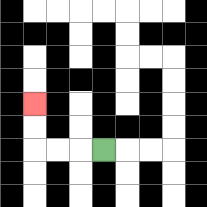{'start': '[4, 6]', 'end': '[1, 4]', 'path_directions': 'L,L,L,U,U', 'path_coordinates': '[[4, 6], [3, 6], [2, 6], [1, 6], [1, 5], [1, 4]]'}